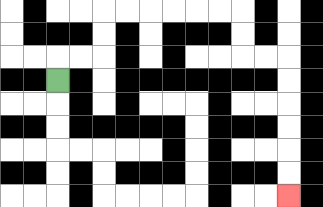{'start': '[2, 3]', 'end': '[12, 8]', 'path_directions': 'U,R,R,U,U,R,R,R,R,R,R,D,D,R,R,D,D,D,D,D,D', 'path_coordinates': '[[2, 3], [2, 2], [3, 2], [4, 2], [4, 1], [4, 0], [5, 0], [6, 0], [7, 0], [8, 0], [9, 0], [10, 0], [10, 1], [10, 2], [11, 2], [12, 2], [12, 3], [12, 4], [12, 5], [12, 6], [12, 7], [12, 8]]'}